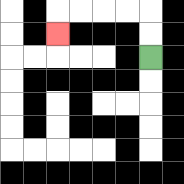{'start': '[6, 2]', 'end': '[2, 1]', 'path_directions': 'U,U,L,L,L,L,D', 'path_coordinates': '[[6, 2], [6, 1], [6, 0], [5, 0], [4, 0], [3, 0], [2, 0], [2, 1]]'}